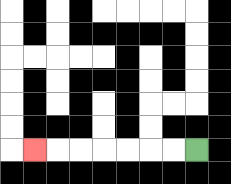{'start': '[8, 6]', 'end': '[1, 6]', 'path_directions': 'L,L,L,L,L,L,L', 'path_coordinates': '[[8, 6], [7, 6], [6, 6], [5, 6], [4, 6], [3, 6], [2, 6], [1, 6]]'}